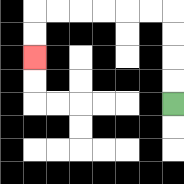{'start': '[7, 4]', 'end': '[1, 2]', 'path_directions': 'U,U,U,U,L,L,L,L,L,L,D,D', 'path_coordinates': '[[7, 4], [7, 3], [7, 2], [7, 1], [7, 0], [6, 0], [5, 0], [4, 0], [3, 0], [2, 0], [1, 0], [1, 1], [1, 2]]'}